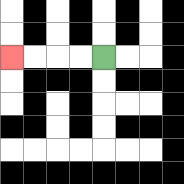{'start': '[4, 2]', 'end': '[0, 2]', 'path_directions': 'L,L,L,L', 'path_coordinates': '[[4, 2], [3, 2], [2, 2], [1, 2], [0, 2]]'}